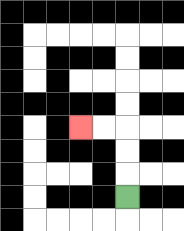{'start': '[5, 8]', 'end': '[3, 5]', 'path_directions': 'U,U,U,L,L', 'path_coordinates': '[[5, 8], [5, 7], [5, 6], [5, 5], [4, 5], [3, 5]]'}